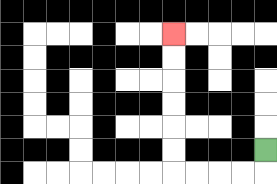{'start': '[11, 6]', 'end': '[7, 1]', 'path_directions': 'D,L,L,L,L,U,U,U,U,U,U', 'path_coordinates': '[[11, 6], [11, 7], [10, 7], [9, 7], [8, 7], [7, 7], [7, 6], [7, 5], [7, 4], [7, 3], [7, 2], [7, 1]]'}